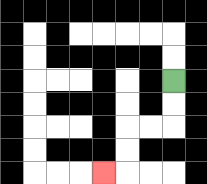{'start': '[7, 3]', 'end': '[4, 7]', 'path_directions': 'D,D,L,L,D,D,L', 'path_coordinates': '[[7, 3], [7, 4], [7, 5], [6, 5], [5, 5], [5, 6], [5, 7], [4, 7]]'}